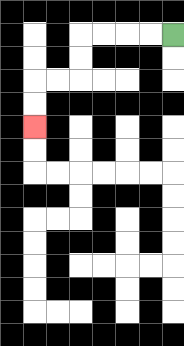{'start': '[7, 1]', 'end': '[1, 5]', 'path_directions': 'L,L,L,L,D,D,L,L,D,D', 'path_coordinates': '[[7, 1], [6, 1], [5, 1], [4, 1], [3, 1], [3, 2], [3, 3], [2, 3], [1, 3], [1, 4], [1, 5]]'}